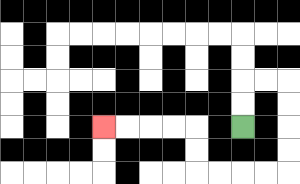{'start': '[10, 5]', 'end': '[4, 5]', 'path_directions': 'U,U,R,R,D,D,D,D,L,L,L,L,U,U,L,L,L,L', 'path_coordinates': '[[10, 5], [10, 4], [10, 3], [11, 3], [12, 3], [12, 4], [12, 5], [12, 6], [12, 7], [11, 7], [10, 7], [9, 7], [8, 7], [8, 6], [8, 5], [7, 5], [6, 5], [5, 5], [4, 5]]'}